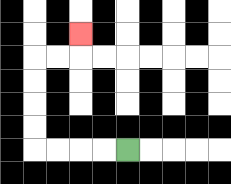{'start': '[5, 6]', 'end': '[3, 1]', 'path_directions': 'L,L,L,L,U,U,U,U,R,R,U', 'path_coordinates': '[[5, 6], [4, 6], [3, 6], [2, 6], [1, 6], [1, 5], [1, 4], [1, 3], [1, 2], [2, 2], [3, 2], [3, 1]]'}